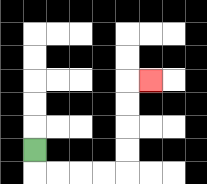{'start': '[1, 6]', 'end': '[6, 3]', 'path_directions': 'D,R,R,R,R,U,U,U,U,R', 'path_coordinates': '[[1, 6], [1, 7], [2, 7], [3, 7], [4, 7], [5, 7], [5, 6], [5, 5], [5, 4], [5, 3], [6, 3]]'}